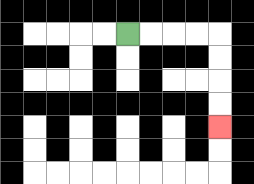{'start': '[5, 1]', 'end': '[9, 5]', 'path_directions': 'R,R,R,R,D,D,D,D', 'path_coordinates': '[[5, 1], [6, 1], [7, 1], [8, 1], [9, 1], [9, 2], [9, 3], [9, 4], [9, 5]]'}